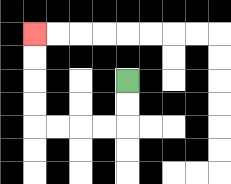{'start': '[5, 3]', 'end': '[1, 1]', 'path_directions': 'D,D,L,L,L,L,U,U,U,U', 'path_coordinates': '[[5, 3], [5, 4], [5, 5], [4, 5], [3, 5], [2, 5], [1, 5], [1, 4], [1, 3], [1, 2], [1, 1]]'}